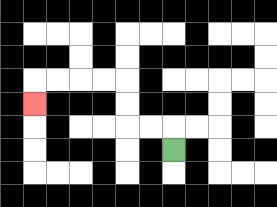{'start': '[7, 6]', 'end': '[1, 4]', 'path_directions': 'U,L,L,U,U,L,L,L,L,D', 'path_coordinates': '[[7, 6], [7, 5], [6, 5], [5, 5], [5, 4], [5, 3], [4, 3], [3, 3], [2, 3], [1, 3], [1, 4]]'}